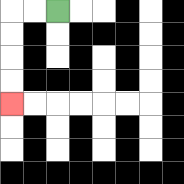{'start': '[2, 0]', 'end': '[0, 4]', 'path_directions': 'L,L,D,D,D,D', 'path_coordinates': '[[2, 0], [1, 0], [0, 0], [0, 1], [0, 2], [0, 3], [0, 4]]'}